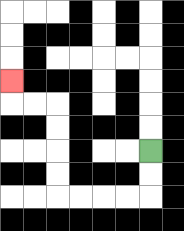{'start': '[6, 6]', 'end': '[0, 3]', 'path_directions': 'D,D,L,L,L,L,U,U,U,U,L,L,U', 'path_coordinates': '[[6, 6], [6, 7], [6, 8], [5, 8], [4, 8], [3, 8], [2, 8], [2, 7], [2, 6], [2, 5], [2, 4], [1, 4], [0, 4], [0, 3]]'}